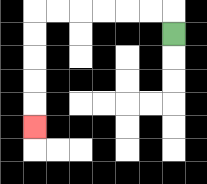{'start': '[7, 1]', 'end': '[1, 5]', 'path_directions': 'U,L,L,L,L,L,L,D,D,D,D,D', 'path_coordinates': '[[7, 1], [7, 0], [6, 0], [5, 0], [4, 0], [3, 0], [2, 0], [1, 0], [1, 1], [1, 2], [1, 3], [1, 4], [1, 5]]'}